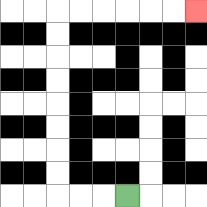{'start': '[5, 8]', 'end': '[8, 0]', 'path_directions': 'L,L,L,U,U,U,U,U,U,U,U,R,R,R,R,R,R', 'path_coordinates': '[[5, 8], [4, 8], [3, 8], [2, 8], [2, 7], [2, 6], [2, 5], [2, 4], [2, 3], [2, 2], [2, 1], [2, 0], [3, 0], [4, 0], [5, 0], [6, 0], [7, 0], [8, 0]]'}